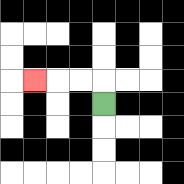{'start': '[4, 4]', 'end': '[1, 3]', 'path_directions': 'U,L,L,L', 'path_coordinates': '[[4, 4], [4, 3], [3, 3], [2, 3], [1, 3]]'}